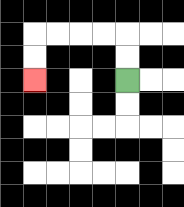{'start': '[5, 3]', 'end': '[1, 3]', 'path_directions': 'U,U,L,L,L,L,D,D', 'path_coordinates': '[[5, 3], [5, 2], [5, 1], [4, 1], [3, 1], [2, 1], [1, 1], [1, 2], [1, 3]]'}